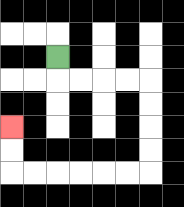{'start': '[2, 2]', 'end': '[0, 5]', 'path_directions': 'D,R,R,R,R,D,D,D,D,L,L,L,L,L,L,U,U', 'path_coordinates': '[[2, 2], [2, 3], [3, 3], [4, 3], [5, 3], [6, 3], [6, 4], [6, 5], [6, 6], [6, 7], [5, 7], [4, 7], [3, 7], [2, 7], [1, 7], [0, 7], [0, 6], [0, 5]]'}